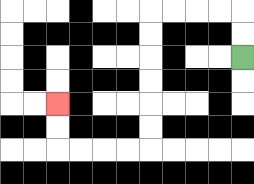{'start': '[10, 2]', 'end': '[2, 4]', 'path_directions': 'U,U,L,L,L,L,D,D,D,D,D,D,L,L,L,L,U,U', 'path_coordinates': '[[10, 2], [10, 1], [10, 0], [9, 0], [8, 0], [7, 0], [6, 0], [6, 1], [6, 2], [6, 3], [6, 4], [6, 5], [6, 6], [5, 6], [4, 6], [3, 6], [2, 6], [2, 5], [2, 4]]'}